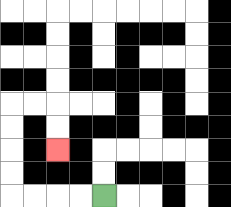{'start': '[4, 8]', 'end': '[2, 6]', 'path_directions': 'L,L,L,L,U,U,U,U,R,R,D,D', 'path_coordinates': '[[4, 8], [3, 8], [2, 8], [1, 8], [0, 8], [0, 7], [0, 6], [0, 5], [0, 4], [1, 4], [2, 4], [2, 5], [2, 6]]'}